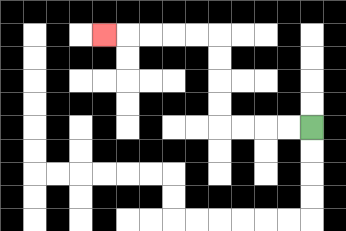{'start': '[13, 5]', 'end': '[4, 1]', 'path_directions': 'L,L,L,L,U,U,U,U,L,L,L,L,L', 'path_coordinates': '[[13, 5], [12, 5], [11, 5], [10, 5], [9, 5], [9, 4], [9, 3], [9, 2], [9, 1], [8, 1], [7, 1], [6, 1], [5, 1], [4, 1]]'}